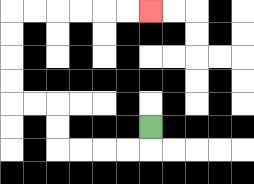{'start': '[6, 5]', 'end': '[6, 0]', 'path_directions': 'D,L,L,L,L,U,U,L,L,U,U,U,U,R,R,R,R,R,R', 'path_coordinates': '[[6, 5], [6, 6], [5, 6], [4, 6], [3, 6], [2, 6], [2, 5], [2, 4], [1, 4], [0, 4], [0, 3], [0, 2], [0, 1], [0, 0], [1, 0], [2, 0], [3, 0], [4, 0], [5, 0], [6, 0]]'}